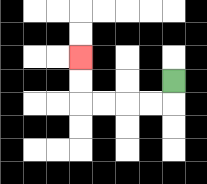{'start': '[7, 3]', 'end': '[3, 2]', 'path_directions': 'D,L,L,L,L,U,U', 'path_coordinates': '[[7, 3], [7, 4], [6, 4], [5, 4], [4, 4], [3, 4], [3, 3], [3, 2]]'}